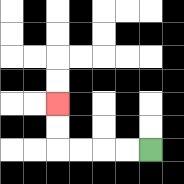{'start': '[6, 6]', 'end': '[2, 4]', 'path_directions': 'L,L,L,L,U,U', 'path_coordinates': '[[6, 6], [5, 6], [4, 6], [3, 6], [2, 6], [2, 5], [2, 4]]'}